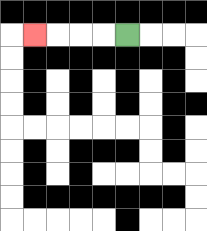{'start': '[5, 1]', 'end': '[1, 1]', 'path_directions': 'L,L,L,L', 'path_coordinates': '[[5, 1], [4, 1], [3, 1], [2, 1], [1, 1]]'}